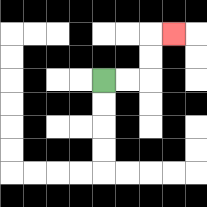{'start': '[4, 3]', 'end': '[7, 1]', 'path_directions': 'R,R,U,U,R', 'path_coordinates': '[[4, 3], [5, 3], [6, 3], [6, 2], [6, 1], [7, 1]]'}